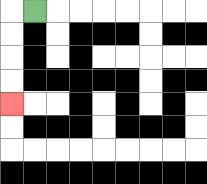{'start': '[1, 0]', 'end': '[0, 4]', 'path_directions': 'L,D,D,D,D', 'path_coordinates': '[[1, 0], [0, 0], [0, 1], [0, 2], [0, 3], [0, 4]]'}